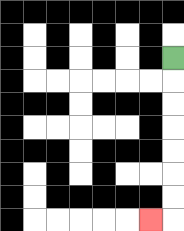{'start': '[7, 2]', 'end': '[6, 9]', 'path_directions': 'D,D,D,D,D,D,D,L', 'path_coordinates': '[[7, 2], [7, 3], [7, 4], [7, 5], [7, 6], [7, 7], [7, 8], [7, 9], [6, 9]]'}